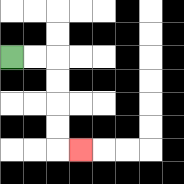{'start': '[0, 2]', 'end': '[3, 6]', 'path_directions': 'R,R,D,D,D,D,R', 'path_coordinates': '[[0, 2], [1, 2], [2, 2], [2, 3], [2, 4], [2, 5], [2, 6], [3, 6]]'}